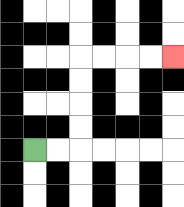{'start': '[1, 6]', 'end': '[7, 2]', 'path_directions': 'R,R,U,U,U,U,R,R,R,R', 'path_coordinates': '[[1, 6], [2, 6], [3, 6], [3, 5], [3, 4], [3, 3], [3, 2], [4, 2], [5, 2], [6, 2], [7, 2]]'}